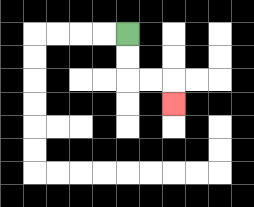{'start': '[5, 1]', 'end': '[7, 4]', 'path_directions': 'D,D,R,R,D', 'path_coordinates': '[[5, 1], [5, 2], [5, 3], [6, 3], [7, 3], [7, 4]]'}